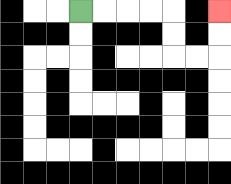{'start': '[3, 0]', 'end': '[9, 0]', 'path_directions': 'R,R,R,R,D,D,R,R,U,U', 'path_coordinates': '[[3, 0], [4, 0], [5, 0], [6, 0], [7, 0], [7, 1], [7, 2], [8, 2], [9, 2], [9, 1], [9, 0]]'}